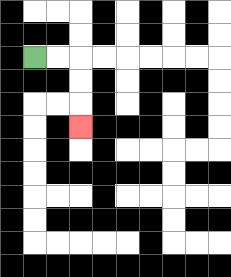{'start': '[1, 2]', 'end': '[3, 5]', 'path_directions': 'R,R,D,D,D', 'path_coordinates': '[[1, 2], [2, 2], [3, 2], [3, 3], [3, 4], [3, 5]]'}